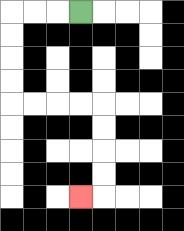{'start': '[3, 0]', 'end': '[3, 8]', 'path_directions': 'L,L,L,D,D,D,D,R,R,R,R,D,D,D,D,L', 'path_coordinates': '[[3, 0], [2, 0], [1, 0], [0, 0], [0, 1], [0, 2], [0, 3], [0, 4], [1, 4], [2, 4], [3, 4], [4, 4], [4, 5], [4, 6], [4, 7], [4, 8], [3, 8]]'}